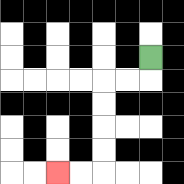{'start': '[6, 2]', 'end': '[2, 7]', 'path_directions': 'D,L,L,D,D,D,D,L,L', 'path_coordinates': '[[6, 2], [6, 3], [5, 3], [4, 3], [4, 4], [4, 5], [4, 6], [4, 7], [3, 7], [2, 7]]'}